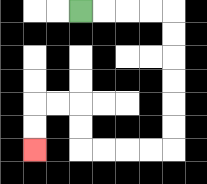{'start': '[3, 0]', 'end': '[1, 6]', 'path_directions': 'R,R,R,R,D,D,D,D,D,D,L,L,L,L,U,U,L,L,D,D', 'path_coordinates': '[[3, 0], [4, 0], [5, 0], [6, 0], [7, 0], [7, 1], [7, 2], [7, 3], [7, 4], [7, 5], [7, 6], [6, 6], [5, 6], [4, 6], [3, 6], [3, 5], [3, 4], [2, 4], [1, 4], [1, 5], [1, 6]]'}